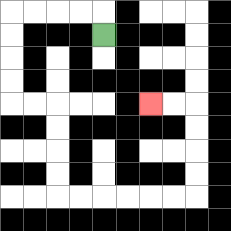{'start': '[4, 1]', 'end': '[6, 4]', 'path_directions': 'U,L,L,L,L,D,D,D,D,R,R,D,D,D,D,R,R,R,R,R,R,U,U,U,U,L,L', 'path_coordinates': '[[4, 1], [4, 0], [3, 0], [2, 0], [1, 0], [0, 0], [0, 1], [0, 2], [0, 3], [0, 4], [1, 4], [2, 4], [2, 5], [2, 6], [2, 7], [2, 8], [3, 8], [4, 8], [5, 8], [6, 8], [7, 8], [8, 8], [8, 7], [8, 6], [8, 5], [8, 4], [7, 4], [6, 4]]'}